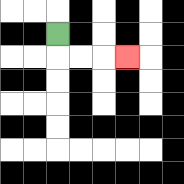{'start': '[2, 1]', 'end': '[5, 2]', 'path_directions': 'D,R,R,R', 'path_coordinates': '[[2, 1], [2, 2], [3, 2], [4, 2], [5, 2]]'}